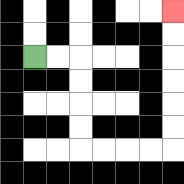{'start': '[1, 2]', 'end': '[7, 0]', 'path_directions': 'R,R,D,D,D,D,R,R,R,R,U,U,U,U,U,U', 'path_coordinates': '[[1, 2], [2, 2], [3, 2], [3, 3], [3, 4], [3, 5], [3, 6], [4, 6], [5, 6], [6, 6], [7, 6], [7, 5], [7, 4], [7, 3], [7, 2], [7, 1], [7, 0]]'}